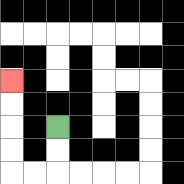{'start': '[2, 5]', 'end': '[0, 3]', 'path_directions': 'D,D,L,L,U,U,U,U', 'path_coordinates': '[[2, 5], [2, 6], [2, 7], [1, 7], [0, 7], [0, 6], [0, 5], [0, 4], [0, 3]]'}